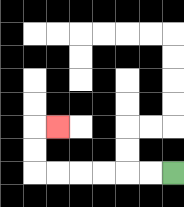{'start': '[7, 7]', 'end': '[2, 5]', 'path_directions': 'L,L,L,L,L,L,U,U,R', 'path_coordinates': '[[7, 7], [6, 7], [5, 7], [4, 7], [3, 7], [2, 7], [1, 7], [1, 6], [1, 5], [2, 5]]'}